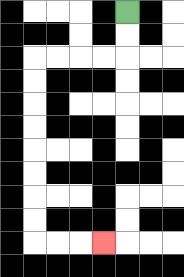{'start': '[5, 0]', 'end': '[4, 10]', 'path_directions': 'D,D,L,L,L,L,D,D,D,D,D,D,D,D,R,R,R', 'path_coordinates': '[[5, 0], [5, 1], [5, 2], [4, 2], [3, 2], [2, 2], [1, 2], [1, 3], [1, 4], [1, 5], [1, 6], [1, 7], [1, 8], [1, 9], [1, 10], [2, 10], [3, 10], [4, 10]]'}